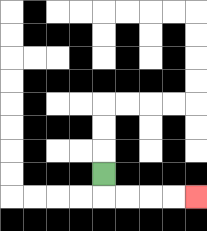{'start': '[4, 7]', 'end': '[8, 8]', 'path_directions': 'D,R,R,R,R', 'path_coordinates': '[[4, 7], [4, 8], [5, 8], [6, 8], [7, 8], [8, 8]]'}